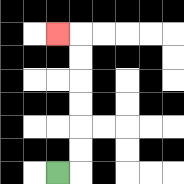{'start': '[2, 7]', 'end': '[2, 1]', 'path_directions': 'R,U,U,U,U,U,U,L', 'path_coordinates': '[[2, 7], [3, 7], [3, 6], [3, 5], [3, 4], [3, 3], [3, 2], [3, 1], [2, 1]]'}